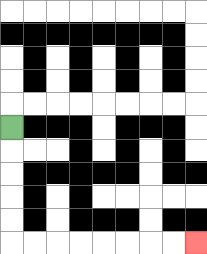{'start': '[0, 5]', 'end': '[8, 10]', 'path_directions': 'D,D,D,D,D,R,R,R,R,R,R,R,R', 'path_coordinates': '[[0, 5], [0, 6], [0, 7], [0, 8], [0, 9], [0, 10], [1, 10], [2, 10], [3, 10], [4, 10], [5, 10], [6, 10], [7, 10], [8, 10]]'}